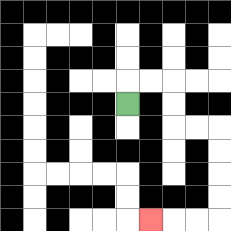{'start': '[5, 4]', 'end': '[6, 9]', 'path_directions': 'U,R,R,D,D,R,R,D,D,D,D,L,L,L', 'path_coordinates': '[[5, 4], [5, 3], [6, 3], [7, 3], [7, 4], [7, 5], [8, 5], [9, 5], [9, 6], [9, 7], [9, 8], [9, 9], [8, 9], [7, 9], [6, 9]]'}